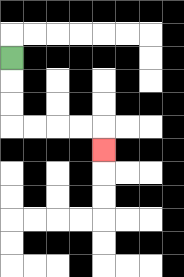{'start': '[0, 2]', 'end': '[4, 6]', 'path_directions': 'D,D,D,R,R,R,R,D', 'path_coordinates': '[[0, 2], [0, 3], [0, 4], [0, 5], [1, 5], [2, 5], [3, 5], [4, 5], [4, 6]]'}